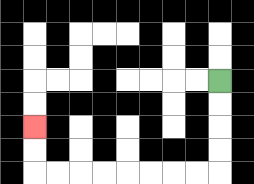{'start': '[9, 3]', 'end': '[1, 5]', 'path_directions': 'D,D,D,D,L,L,L,L,L,L,L,L,U,U', 'path_coordinates': '[[9, 3], [9, 4], [9, 5], [9, 6], [9, 7], [8, 7], [7, 7], [6, 7], [5, 7], [4, 7], [3, 7], [2, 7], [1, 7], [1, 6], [1, 5]]'}